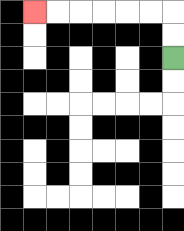{'start': '[7, 2]', 'end': '[1, 0]', 'path_directions': 'U,U,L,L,L,L,L,L', 'path_coordinates': '[[7, 2], [7, 1], [7, 0], [6, 0], [5, 0], [4, 0], [3, 0], [2, 0], [1, 0]]'}